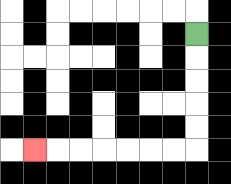{'start': '[8, 1]', 'end': '[1, 6]', 'path_directions': 'D,D,D,D,D,L,L,L,L,L,L,L', 'path_coordinates': '[[8, 1], [8, 2], [8, 3], [8, 4], [8, 5], [8, 6], [7, 6], [6, 6], [5, 6], [4, 6], [3, 6], [2, 6], [1, 6]]'}